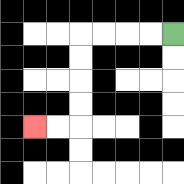{'start': '[7, 1]', 'end': '[1, 5]', 'path_directions': 'L,L,L,L,D,D,D,D,L,L', 'path_coordinates': '[[7, 1], [6, 1], [5, 1], [4, 1], [3, 1], [3, 2], [3, 3], [3, 4], [3, 5], [2, 5], [1, 5]]'}